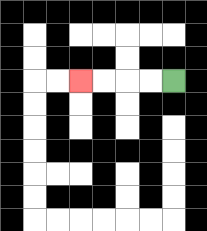{'start': '[7, 3]', 'end': '[3, 3]', 'path_directions': 'L,L,L,L', 'path_coordinates': '[[7, 3], [6, 3], [5, 3], [4, 3], [3, 3]]'}